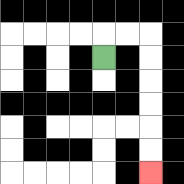{'start': '[4, 2]', 'end': '[6, 7]', 'path_directions': 'U,R,R,D,D,D,D,D,D', 'path_coordinates': '[[4, 2], [4, 1], [5, 1], [6, 1], [6, 2], [6, 3], [6, 4], [6, 5], [6, 6], [6, 7]]'}